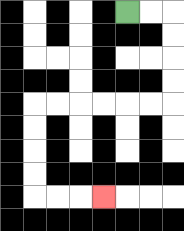{'start': '[5, 0]', 'end': '[4, 8]', 'path_directions': 'R,R,D,D,D,D,L,L,L,L,L,L,D,D,D,D,R,R,R', 'path_coordinates': '[[5, 0], [6, 0], [7, 0], [7, 1], [7, 2], [7, 3], [7, 4], [6, 4], [5, 4], [4, 4], [3, 4], [2, 4], [1, 4], [1, 5], [1, 6], [1, 7], [1, 8], [2, 8], [3, 8], [4, 8]]'}